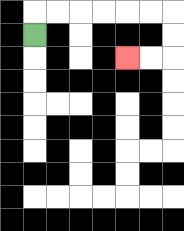{'start': '[1, 1]', 'end': '[5, 2]', 'path_directions': 'U,R,R,R,R,R,R,D,D,L,L', 'path_coordinates': '[[1, 1], [1, 0], [2, 0], [3, 0], [4, 0], [5, 0], [6, 0], [7, 0], [7, 1], [7, 2], [6, 2], [5, 2]]'}